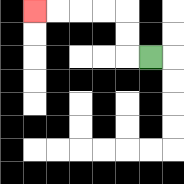{'start': '[6, 2]', 'end': '[1, 0]', 'path_directions': 'L,U,U,L,L,L,L', 'path_coordinates': '[[6, 2], [5, 2], [5, 1], [5, 0], [4, 0], [3, 0], [2, 0], [1, 0]]'}